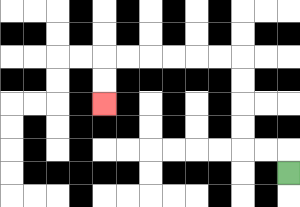{'start': '[12, 7]', 'end': '[4, 4]', 'path_directions': 'U,L,L,U,U,U,U,L,L,L,L,L,L,D,D', 'path_coordinates': '[[12, 7], [12, 6], [11, 6], [10, 6], [10, 5], [10, 4], [10, 3], [10, 2], [9, 2], [8, 2], [7, 2], [6, 2], [5, 2], [4, 2], [4, 3], [4, 4]]'}